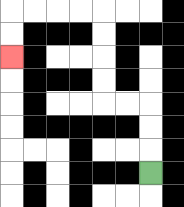{'start': '[6, 7]', 'end': '[0, 2]', 'path_directions': 'U,U,U,L,L,U,U,U,U,L,L,L,L,D,D', 'path_coordinates': '[[6, 7], [6, 6], [6, 5], [6, 4], [5, 4], [4, 4], [4, 3], [4, 2], [4, 1], [4, 0], [3, 0], [2, 0], [1, 0], [0, 0], [0, 1], [0, 2]]'}